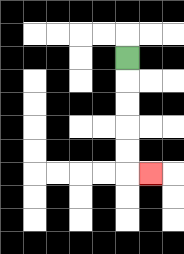{'start': '[5, 2]', 'end': '[6, 7]', 'path_directions': 'D,D,D,D,D,R', 'path_coordinates': '[[5, 2], [5, 3], [5, 4], [5, 5], [5, 6], [5, 7], [6, 7]]'}